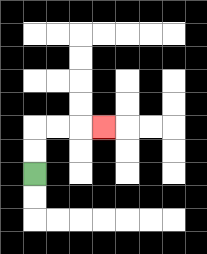{'start': '[1, 7]', 'end': '[4, 5]', 'path_directions': 'U,U,R,R,R', 'path_coordinates': '[[1, 7], [1, 6], [1, 5], [2, 5], [3, 5], [4, 5]]'}